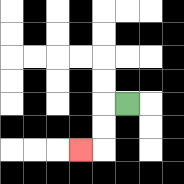{'start': '[5, 4]', 'end': '[3, 6]', 'path_directions': 'L,D,D,L', 'path_coordinates': '[[5, 4], [4, 4], [4, 5], [4, 6], [3, 6]]'}